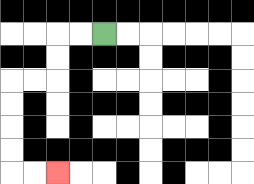{'start': '[4, 1]', 'end': '[2, 7]', 'path_directions': 'L,L,D,D,L,L,D,D,D,D,R,R', 'path_coordinates': '[[4, 1], [3, 1], [2, 1], [2, 2], [2, 3], [1, 3], [0, 3], [0, 4], [0, 5], [0, 6], [0, 7], [1, 7], [2, 7]]'}